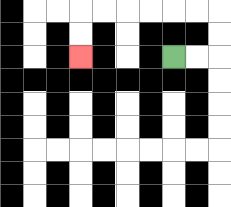{'start': '[7, 2]', 'end': '[3, 2]', 'path_directions': 'R,R,U,U,L,L,L,L,L,L,D,D', 'path_coordinates': '[[7, 2], [8, 2], [9, 2], [9, 1], [9, 0], [8, 0], [7, 0], [6, 0], [5, 0], [4, 0], [3, 0], [3, 1], [3, 2]]'}